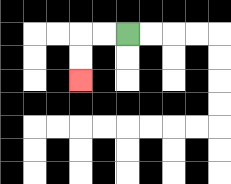{'start': '[5, 1]', 'end': '[3, 3]', 'path_directions': 'L,L,D,D', 'path_coordinates': '[[5, 1], [4, 1], [3, 1], [3, 2], [3, 3]]'}